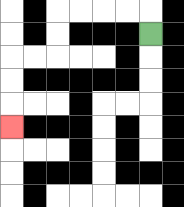{'start': '[6, 1]', 'end': '[0, 5]', 'path_directions': 'U,L,L,L,L,D,D,L,L,D,D,D', 'path_coordinates': '[[6, 1], [6, 0], [5, 0], [4, 0], [3, 0], [2, 0], [2, 1], [2, 2], [1, 2], [0, 2], [0, 3], [0, 4], [0, 5]]'}